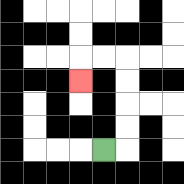{'start': '[4, 6]', 'end': '[3, 3]', 'path_directions': 'R,U,U,U,U,L,L,D', 'path_coordinates': '[[4, 6], [5, 6], [5, 5], [5, 4], [5, 3], [5, 2], [4, 2], [3, 2], [3, 3]]'}